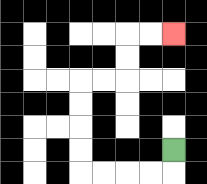{'start': '[7, 6]', 'end': '[7, 1]', 'path_directions': 'D,L,L,L,L,U,U,U,U,R,R,U,U,R,R', 'path_coordinates': '[[7, 6], [7, 7], [6, 7], [5, 7], [4, 7], [3, 7], [3, 6], [3, 5], [3, 4], [3, 3], [4, 3], [5, 3], [5, 2], [5, 1], [6, 1], [7, 1]]'}